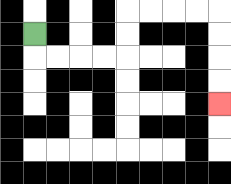{'start': '[1, 1]', 'end': '[9, 4]', 'path_directions': 'D,R,R,R,R,U,U,R,R,R,R,D,D,D,D', 'path_coordinates': '[[1, 1], [1, 2], [2, 2], [3, 2], [4, 2], [5, 2], [5, 1], [5, 0], [6, 0], [7, 0], [8, 0], [9, 0], [9, 1], [9, 2], [9, 3], [9, 4]]'}